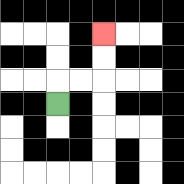{'start': '[2, 4]', 'end': '[4, 1]', 'path_directions': 'U,R,R,U,U', 'path_coordinates': '[[2, 4], [2, 3], [3, 3], [4, 3], [4, 2], [4, 1]]'}